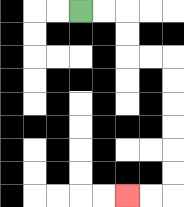{'start': '[3, 0]', 'end': '[5, 8]', 'path_directions': 'R,R,D,D,R,R,D,D,D,D,D,D,L,L', 'path_coordinates': '[[3, 0], [4, 0], [5, 0], [5, 1], [5, 2], [6, 2], [7, 2], [7, 3], [7, 4], [7, 5], [7, 6], [7, 7], [7, 8], [6, 8], [5, 8]]'}